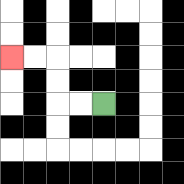{'start': '[4, 4]', 'end': '[0, 2]', 'path_directions': 'L,L,U,U,L,L', 'path_coordinates': '[[4, 4], [3, 4], [2, 4], [2, 3], [2, 2], [1, 2], [0, 2]]'}